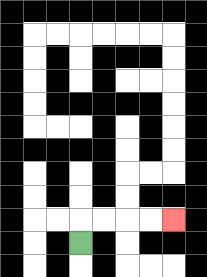{'start': '[3, 10]', 'end': '[7, 9]', 'path_directions': 'U,R,R,R,R', 'path_coordinates': '[[3, 10], [3, 9], [4, 9], [5, 9], [6, 9], [7, 9]]'}